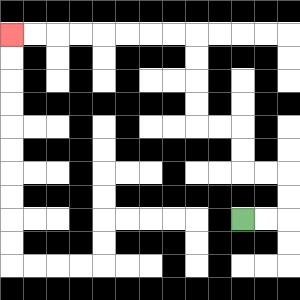{'start': '[10, 9]', 'end': '[0, 1]', 'path_directions': 'R,R,U,U,L,L,U,U,L,L,U,U,U,U,L,L,L,L,L,L,L,L', 'path_coordinates': '[[10, 9], [11, 9], [12, 9], [12, 8], [12, 7], [11, 7], [10, 7], [10, 6], [10, 5], [9, 5], [8, 5], [8, 4], [8, 3], [8, 2], [8, 1], [7, 1], [6, 1], [5, 1], [4, 1], [3, 1], [2, 1], [1, 1], [0, 1]]'}